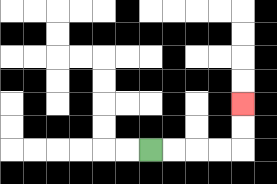{'start': '[6, 6]', 'end': '[10, 4]', 'path_directions': 'R,R,R,R,U,U', 'path_coordinates': '[[6, 6], [7, 6], [8, 6], [9, 6], [10, 6], [10, 5], [10, 4]]'}